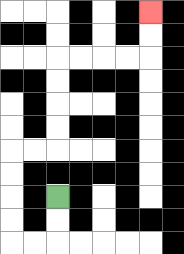{'start': '[2, 8]', 'end': '[6, 0]', 'path_directions': 'D,D,L,L,U,U,U,U,R,R,U,U,U,U,R,R,R,R,U,U', 'path_coordinates': '[[2, 8], [2, 9], [2, 10], [1, 10], [0, 10], [0, 9], [0, 8], [0, 7], [0, 6], [1, 6], [2, 6], [2, 5], [2, 4], [2, 3], [2, 2], [3, 2], [4, 2], [5, 2], [6, 2], [6, 1], [6, 0]]'}